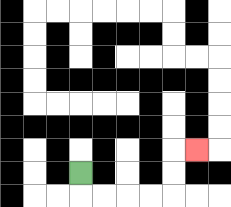{'start': '[3, 7]', 'end': '[8, 6]', 'path_directions': 'D,R,R,R,R,U,U,R', 'path_coordinates': '[[3, 7], [3, 8], [4, 8], [5, 8], [6, 8], [7, 8], [7, 7], [7, 6], [8, 6]]'}